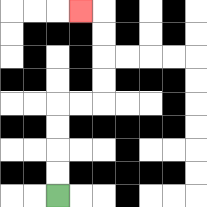{'start': '[2, 8]', 'end': '[3, 0]', 'path_directions': 'U,U,U,U,R,R,U,U,U,U,L', 'path_coordinates': '[[2, 8], [2, 7], [2, 6], [2, 5], [2, 4], [3, 4], [4, 4], [4, 3], [4, 2], [4, 1], [4, 0], [3, 0]]'}